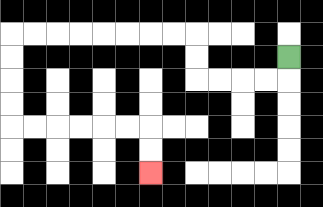{'start': '[12, 2]', 'end': '[6, 7]', 'path_directions': 'D,L,L,L,L,U,U,L,L,L,L,L,L,L,L,D,D,D,D,R,R,R,R,R,R,D,D', 'path_coordinates': '[[12, 2], [12, 3], [11, 3], [10, 3], [9, 3], [8, 3], [8, 2], [8, 1], [7, 1], [6, 1], [5, 1], [4, 1], [3, 1], [2, 1], [1, 1], [0, 1], [0, 2], [0, 3], [0, 4], [0, 5], [1, 5], [2, 5], [3, 5], [4, 5], [5, 5], [6, 5], [6, 6], [6, 7]]'}